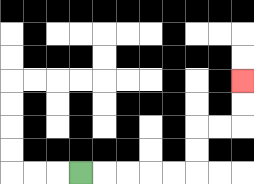{'start': '[3, 7]', 'end': '[10, 3]', 'path_directions': 'R,R,R,R,R,U,U,R,R,U,U', 'path_coordinates': '[[3, 7], [4, 7], [5, 7], [6, 7], [7, 7], [8, 7], [8, 6], [8, 5], [9, 5], [10, 5], [10, 4], [10, 3]]'}